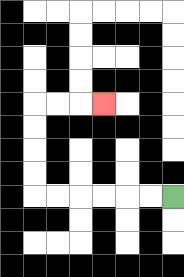{'start': '[7, 8]', 'end': '[4, 4]', 'path_directions': 'L,L,L,L,L,L,U,U,U,U,R,R,R', 'path_coordinates': '[[7, 8], [6, 8], [5, 8], [4, 8], [3, 8], [2, 8], [1, 8], [1, 7], [1, 6], [1, 5], [1, 4], [2, 4], [3, 4], [4, 4]]'}